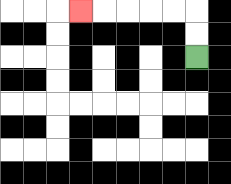{'start': '[8, 2]', 'end': '[3, 0]', 'path_directions': 'U,U,L,L,L,L,L', 'path_coordinates': '[[8, 2], [8, 1], [8, 0], [7, 0], [6, 0], [5, 0], [4, 0], [3, 0]]'}